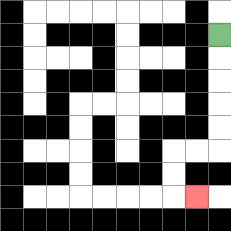{'start': '[9, 1]', 'end': '[8, 8]', 'path_directions': 'D,D,D,D,D,L,L,D,D,R', 'path_coordinates': '[[9, 1], [9, 2], [9, 3], [9, 4], [9, 5], [9, 6], [8, 6], [7, 6], [7, 7], [7, 8], [8, 8]]'}